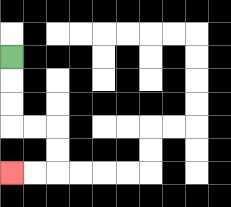{'start': '[0, 2]', 'end': '[0, 7]', 'path_directions': 'D,D,D,R,R,D,D,L,L', 'path_coordinates': '[[0, 2], [0, 3], [0, 4], [0, 5], [1, 5], [2, 5], [2, 6], [2, 7], [1, 7], [0, 7]]'}